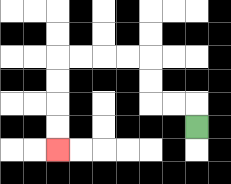{'start': '[8, 5]', 'end': '[2, 6]', 'path_directions': 'U,L,L,U,U,L,L,L,L,D,D,D,D', 'path_coordinates': '[[8, 5], [8, 4], [7, 4], [6, 4], [6, 3], [6, 2], [5, 2], [4, 2], [3, 2], [2, 2], [2, 3], [2, 4], [2, 5], [2, 6]]'}